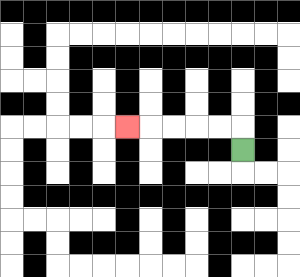{'start': '[10, 6]', 'end': '[5, 5]', 'path_directions': 'U,L,L,L,L,L', 'path_coordinates': '[[10, 6], [10, 5], [9, 5], [8, 5], [7, 5], [6, 5], [5, 5]]'}